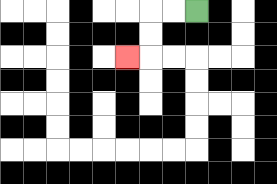{'start': '[8, 0]', 'end': '[5, 2]', 'path_directions': 'L,L,D,D,L', 'path_coordinates': '[[8, 0], [7, 0], [6, 0], [6, 1], [6, 2], [5, 2]]'}